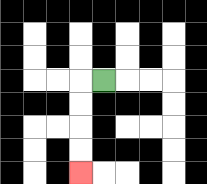{'start': '[4, 3]', 'end': '[3, 7]', 'path_directions': 'L,D,D,D,D', 'path_coordinates': '[[4, 3], [3, 3], [3, 4], [3, 5], [3, 6], [3, 7]]'}